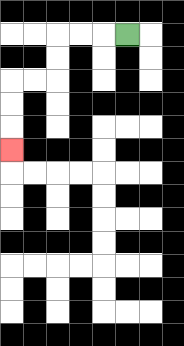{'start': '[5, 1]', 'end': '[0, 6]', 'path_directions': 'L,L,L,D,D,L,L,D,D,D', 'path_coordinates': '[[5, 1], [4, 1], [3, 1], [2, 1], [2, 2], [2, 3], [1, 3], [0, 3], [0, 4], [0, 5], [0, 6]]'}